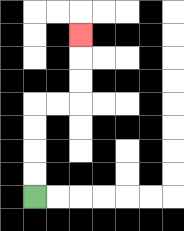{'start': '[1, 8]', 'end': '[3, 1]', 'path_directions': 'U,U,U,U,R,R,U,U,U', 'path_coordinates': '[[1, 8], [1, 7], [1, 6], [1, 5], [1, 4], [2, 4], [3, 4], [3, 3], [3, 2], [3, 1]]'}